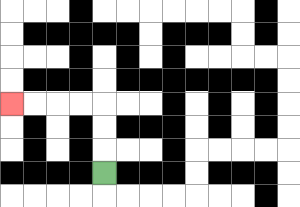{'start': '[4, 7]', 'end': '[0, 4]', 'path_directions': 'U,U,U,L,L,L,L', 'path_coordinates': '[[4, 7], [4, 6], [4, 5], [4, 4], [3, 4], [2, 4], [1, 4], [0, 4]]'}